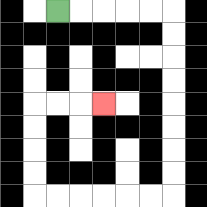{'start': '[2, 0]', 'end': '[4, 4]', 'path_directions': 'R,R,R,R,R,D,D,D,D,D,D,D,D,L,L,L,L,L,L,U,U,U,U,R,R,R', 'path_coordinates': '[[2, 0], [3, 0], [4, 0], [5, 0], [6, 0], [7, 0], [7, 1], [7, 2], [7, 3], [7, 4], [7, 5], [7, 6], [7, 7], [7, 8], [6, 8], [5, 8], [4, 8], [3, 8], [2, 8], [1, 8], [1, 7], [1, 6], [1, 5], [1, 4], [2, 4], [3, 4], [4, 4]]'}